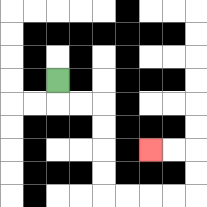{'start': '[2, 3]', 'end': '[6, 6]', 'path_directions': 'D,R,R,D,D,D,D,R,R,R,R,U,U,L,L', 'path_coordinates': '[[2, 3], [2, 4], [3, 4], [4, 4], [4, 5], [4, 6], [4, 7], [4, 8], [5, 8], [6, 8], [7, 8], [8, 8], [8, 7], [8, 6], [7, 6], [6, 6]]'}